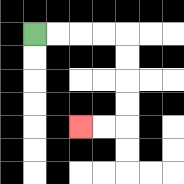{'start': '[1, 1]', 'end': '[3, 5]', 'path_directions': 'R,R,R,R,D,D,D,D,L,L', 'path_coordinates': '[[1, 1], [2, 1], [3, 1], [4, 1], [5, 1], [5, 2], [5, 3], [5, 4], [5, 5], [4, 5], [3, 5]]'}